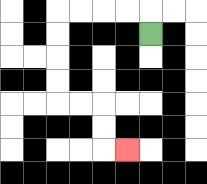{'start': '[6, 1]', 'end': '[5, 6]', 'path_directions': 'U,L,L,L,L,D,D,D,D,R,R,D,D,R', 'path_coordinates': '[[6, 1], [6, 0], [5, 0], [4, 0], [3, 0], [2, 0], [2, 1], [2, 2], [2, 3], [2, 4], [3, 4], [4, 4], [4, 5], [4, 6], [5, 6]]'}